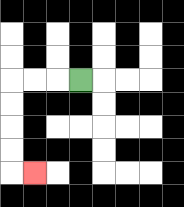{'start': '[3, 3]', 'end': '[1, 7]', 'path_directions': 'L,L,L,D,D,D,D,R', 'path_coordinates': '[[3, 3], [2, 3], [1, 3], [0, 3], [0, 4], [0, 5], [0, 6], [0, 7], [1, 7]]'}